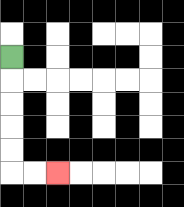{'start': '[0, 2]', 'end': '[2, 7]', 'path_directions': 'D,D,D,D,D,R,R', 'path_coordinates': '[[0, 2], [0, 3], [0, 4], [0, 5], [0, 6], [0, 7], [1, 7], [2, 7]]'}